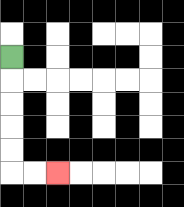{'start': '[0, 2]', 'end': '[2, 7]', 'path_directions': 'D,D,D,D,D,R,R', 'path_coordinates': '[[0, 2], [0, 3], [0, 4], [0, 5], [0, 6], [0, 7], [1, 7], [2, 7]]'}